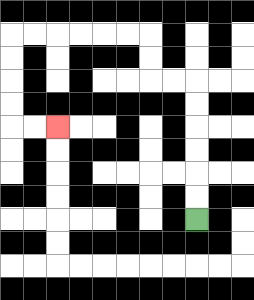{'start': '[8, 9]', 'end': '[2, 5]', 'path_directions': 'U,U,U,U,U,U,L,L,U,U,L,L,L,L,L,L,D,D,D,D,R,R', 'path_coordinates': '[[8, 9], [8, 8], [8, 7], [8, 6], [8, 5], [8, 4], [8, 3], [7, 3], [6, 3], [6, 2], [6, 1], [5, 1], [4, 1], [3, 1], [2, 1], [1, 1], [0, 1], [0, 2], [0, 3], [0, 4], [0, 5], [1, 5], [2, 5]]'}